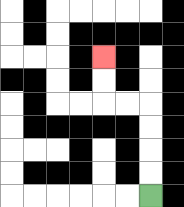{'start': '[6, 8]', 'end': '[4, 2]', 'path_directions': 'U,U,U,U,L,L,U,U', 'path_coordinates': '[[6, 8], [6, 7], [6, 6], [6, 5], [6, 4], [5, 4], [4, 4], [4, 3], [4, 2]]'}